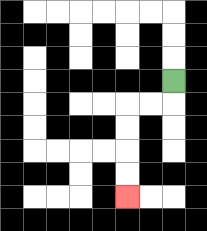{'start': '[7, 3]', 'end': '[5, 8]', 'path_directions': 'D,L,L,D,D,D,D', 'path_coordinates': '[[7, 3], [7, 4], [6, 4], [5, 4], [5, 5], [5, 6], [5, 7], [5, 8]]'}